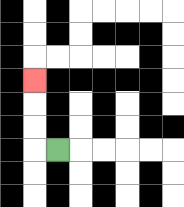{'start': '[2, 6]', 'end': '[1, 3]', 'path_directions': 'L,U,U,U', 'path_coordinates': '[[2, 6], [1, 6], [1, 5], [1, 4], [1, 3]]'}